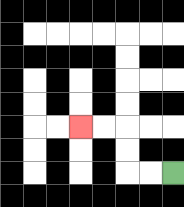{'start': '[7, 7]', 'end': '[3, 5]', 'path_directions': 'L,L,U,U,L,L', 'path_coordinates': '[[7, 7], [6, 7], [5, 7], [5, 6], [5, 5], [4, 5], [3, 5]]'}